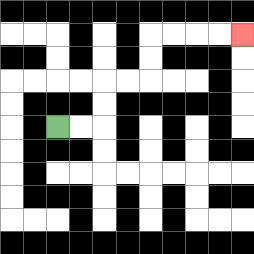{'start': '[2, 5]', 'end': '[10, 1]', 'path_directions': 'R,R,U,U,R,R,U,U,R,R,R,R', 'path_coordinates': '[[2, 5], [3, 5], [4, 5], [4, 4], [4, 3], [5, 3], [6, 3], [6, 2], [6, 1], [7, 1], [8, 1], [9, 1], [10, 1]]'}